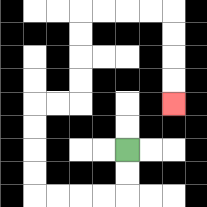{'start': '[5, 6]', 'end': '[7, 4]', 'path_directions': 'D,D,L,L,L,L,U,U,U,U,R,R,U,U,U,U,R,R,R,R,D,D,D,D', 'path_coordinates': '[[5, 6], [5, 7], [5, 8], [4, 8], [3, 8], [2, 8], [1, 8], [1, 7], [1, 6], [1, 5], [1, 4], [2, 4], [3, 4], [3, 3], [3, 2], [3, 1], [3, 0], [4, 0], [5, 0], [6, 0], [7, 0], [7, 1], [7, 2], [7, 3], [7, 4]]'}